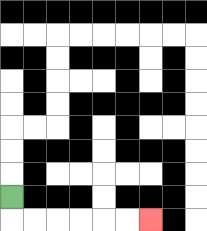{'start': '[0, 8]', 'end': '[6, 9]', 'path_directions': 'D,R,R,R,R,R,R', 'path_coordinates': '[[0, 8], [0, 9], [1, 9], [2, 9], [3, 9], [4, 9], [5, 9], [6, 9]]'}